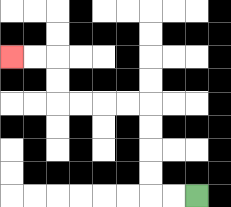{'start': '[8, 8]', 'end': '[0, 2]', 'path_directions': 'L,L,U,U,U,U,L,L,L,L,U,U,L,L', 'path_coordinates': '[[8, 8], [7, 8], [6, 8], [6, 7], [6, 6], [6, 5], [6, 4], [5, 4], [4, 4], [3, 4], [2, 4], [2, 3], [2, 2], [1, 2], [0, 2]]'}